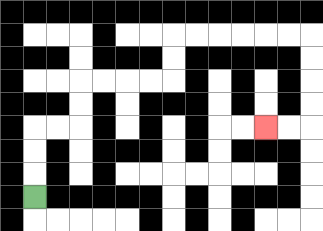{'start': '[1, 8]', 'end': '[11, 5]', 'path_directions': 'U,U,U,R,R,U,U,R,R,R,R,U,U,R,R,R,R,R,R,D,D,D,D,L,L', 'path_coordinates': '[[1, 8], [1, 7], [1, 6], [1, 5], [2, 5], [3, 5], [3, 4], [3, 3], [4, 3], [5, 3], [6, 3], [7, 3], [7, 2], [7, 1], [8, 1], [9, 1], [10, 1], [11, 1], [12, 1], [13, 1], [13, 2], [13, 3], [13, 4], [13, 5], [12, 5], [11, 5]]'}